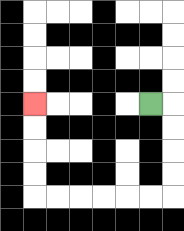{'start': '[6, 4]', 'end': '[1, 4]', 'path_directions': 'R,D,D,D,D,L,L,L,L,L,L,U,U,U,U', 'path_coordinates': '[[6, 4], [7, 4], [7, 5], [7, 6], [7, 7], [7, 8], [6, 8], [5, 8], [4, 8], [3, 8], [2, 8], [1, 8], [1, 7], [1, 6], [1, 5], [1, 4]]'}